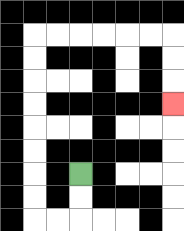{'start': '[3, 7]', 'end': '[7, 4]', 'path_directions': 'D,D,L,L,U,U,U,U,U,U,U,U,R,R,R,R,R,R,D,D,D', 'path_coordinates': '[[3, 7], [3, 8], [3, 9], [2, 9], [1, 9], [1, 8], [1, 7], [1, 6], [1, 5], [1, 4], [1, 3], [1, 2], [1, 1], [2, 1], [3, 1], [4, 1], [5, 1], [6, 1], [7, 1], [7, 2], [7, 3], [7, 4]]'}